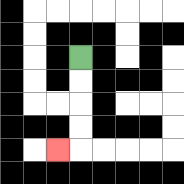{'start': '[3, 2]', 'end': '[2, 6]', 'path_directions': 'D,D,D,D,L', 'path_coordinates': '[[3, 2], [3, 3], [3, 4], [3, 5], [3, 6], [2, 6]]'}